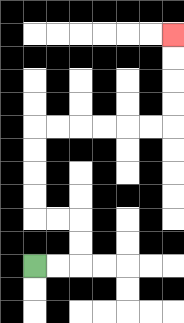{'start': '[1, 11]', 'end': '[7, 1]', 'path_directions': 'R,R,U,U,L,L,U,U,U,U,R,R,R,R,R,R,U,U,U,U', 'path_coordinates': '[[1, 11], [2, 11], [3, 11], [3, 10], [3, 9], [2, 9], [1, 9], [1, 8], [1, 7], [1, 6], [1, 5], [2, 5], [3, 5], [4, 5], [5, 5], [6, 5], [7, 5], [7, 4], [7, 3], [7, 2], [7, 1]]'}